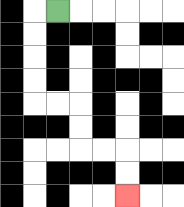{'start': '[2, 0]', 'end': '[5, 8]', 'path_directions': 'L,D,D,D,D,R,R,D,D,R,R,D,D', 'path_coordinates': '[[2, 0], [1, 0], [1, 1], [1, 2], [1, 3], [1, 4], [2, 4], [3, 4], [3, 5], [3, 6], [4, 6], [5, 6], [5, 7], [5, 8]]'}